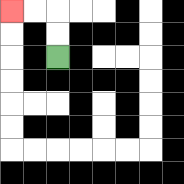{'start': '[2, 2]', 'end': '[0, 0]', 'path_directions': 'U,U,L,L', 'path_coordinates': '[[2, 2], [2, 1], [2, 0], [1, 0], [0, 0]]'}